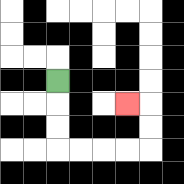{'start': '[2, 3]', 'end': '[5, 4]', 'path_directions': 'D,D,D,R,R,R,R,U,U,L', 'path_coordinates': '[[2, 3], [2, 4], [2, 5], [2, 6], [3, 6], [4, 6], [5, 6], [6, 6], [6, 5], [6, 4], [5, 4]]'}